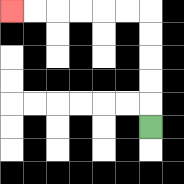{'start': '[6, 5]', 'end': '[0, 0]', 'path_directions': 'U,U,U,U,U,L,L,L,L,L,L', 'path_coordinates': '[[6, 5], [6, 4], [6, 3], [6, 2], [6, 1], [6, 0], [5, 0], [4, 0], [3, 0], [2, 0], [1, 0], [0, 0]]'}